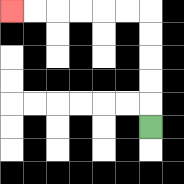{'start': '[6, 5]', 'end': '[0, 0]', 'path_directions': 'U,U,U,U,U,L,L,L,L,L,L', 'path_coordinates': '[[6, 5], [6, 4], [6, 3], [6, 2], [6, 1], [6, 0], [5, 0], [4, 0], [3, 0], [2, 0], [1, 0], [0, 0]]'}